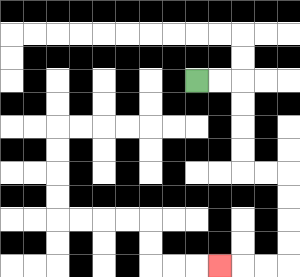{'start': '[8, 3]', 'end': '[9, 11]', 'path_directions': 'R,R,D,D,D,D,R,R,D,D,D,D,L,L,L', 'path_coordinates': '[[8, 3], [9, 3], [10, 3], [10, 4], [10, 5], [10, 6], [10, 7], [11, 7], [12, 7], [12, 8], [12, 9], [12, 10], [12, 11], [11, 11], [10, 11], [9, 11]]'}